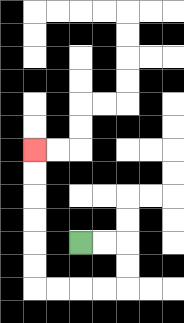{'start': '[3, 10]', 'end': '[1, 6]', 'path_directions': 'R,R,D,D,L,L,L,L,U,U,U,U,U,U', 'path_coordinates': '[[3, 10], [4, 10], [5, 10], [5, 11], [5, 12], [4, 12], [3, 12], [2, 12], [1, 12], [1, 11], [1, 10], [1, 9], [1, 8], [1, 7], [1, 6]]'}